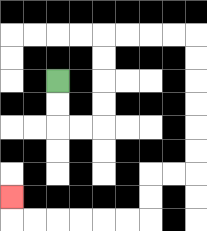{'start': '[2, 3]', 'end': '[0, 8]', 'path_directions': 'D,D,R,R,U,U,U,U,R,R,R,R,D,D,D,D,D,D,L,L,D,D,L,L,L,L,L,L,U', 'path_coordinates': '[[2, 3], [2, 4], [2, 5], [3, 5], [4, 5], [4, 4], [4, 3], [4, 2], [4, 1], [5, 1], [6, 1], [7, 1], [8, 1], [8, 2], [8, 3], [8, 4], [8, 5], [8, 6], [8, 7], [7, 7], [6, 7], [6, 8], [6, 9], [5, 9], [4, 9], [3, 9], [2, 9], [1, 9], [0, 9], [0, 8]]'}